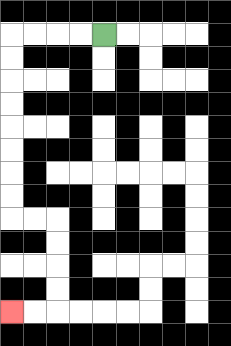{'start': '[4, 1]', 'end': '[0, 13]', 'path_directions': 'L,L,L,L,D,D,D,D,D,D,D,D,R,R,D,D,D,D,L,L', 'path_coordinates': '[[4, 1], [3, 1], [2, 1], [1, 1], [0, 1], [0, 2], [0, 3], [0, 4], [0, 5], [0, 6], [0, 7], [0, 8], [0, 9], [1, 9], [2, 9], [2, 10], [2, 11], [2, 12], [2, 13], [1, 13], [0, 13]]'}